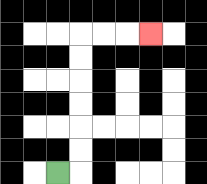{'start': '[2, 7]', 'end': '[6, 1]', 'path_directions': 'R,U,U,U,U,U,U,R,R,R', 'path_coordinates': '[[2, 7], [3, 7], [3, 6], [3, 5], [3, 4], [3, 3], [3, 2], [3, 1], [4, 1], [5, 1], [6, 1]]'}